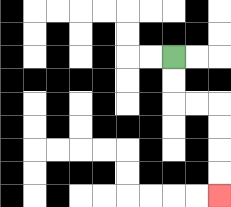{'start': '[7, 2]', 'end': '[9, 8]', 'path_directions': 'D,D,R,R,D,D,D,D', 'path_coordinates': '[[7, 2], [7, 3], [7, 4], [8, 4], [9, 4], [9, 5], [9, 6], [9, 7], [9, 8]]'}